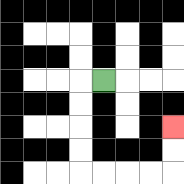{'start': '[4, 3]', 'end': '[7, 5]', 'path_directions': 'L,D,D,D,D,R,R,R,R,U,U', 'path_coordinates': '[[4, 3], [3, 3], [3, 4], [3, 5], [3, 6], [3, 7], [4, 7], [5, 7], [6, 7], [7, 7], [7, 6], [7, 5]]'}